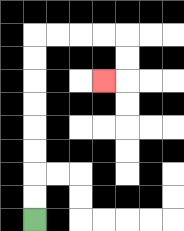{'start': '[1, 9]', 'end': '[4, 3]', 'path_directions': 'U,U,U,U,U,U,U,U,R,R,R,R,D,D,L', 'path_coordinates': '[[1, 9], [1, 8], [1, 7], [1, 6], [1, 5], [1, 4], [1, 3], [1, 2], [1, 1], [2, 1], [3, 1], [4, 1], [5, 1], [5, 2], [5, 3], [4, 3]]'}